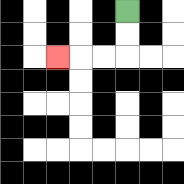{'start': '[5, 0]', 'end': '[2, 2]', 'path_directions': 'D,D,L,L,L', 'path_coordinates': '[[5, 0], [5, 1], [5, 2], [4, 2], [3, 2], [2, 2]]'}